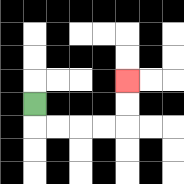{'start': '[1, 4]', 'end': '[5, 3]', 'path_directions': 'D,R,R,R,R,U,U', 'path_coordinates': '[[1, 4], [1, 5], [2, 5], [3, 5], [4, 5], [5, 5], [5, 4], [5, 3]]'}